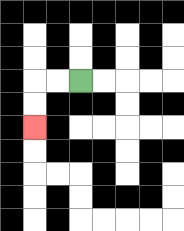{'start': '[3, 3]', 'end': '[1, 5]', 'path_directions': 'L,L,D,D', 'path_coordinates': '[[3, 3], [2, 3], [1, 3], [1, 4], [1, 5]]'}